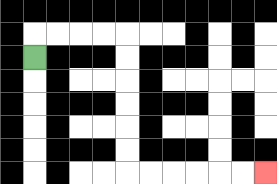{'start': '[1, 2]', 'end': '[11, 7]', 'path_directions': 'U,R,R,R,R,D,D,D,D,D,D,R,R,R,R,R,R', 'path_coordinates': '[[1, 2], [1, 1], [2, 1], [3, 1], [4, 1], [5, 1], [5, 2], [5, 3], [5, 4], [5, 5], [5, 6], [5, 7], [6, 7], [7, 7], [8, 7], [9, 7], [10, 7], [11, 7]]'}